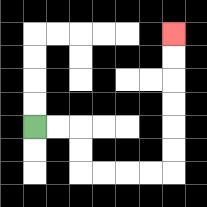{'start': '[1, 5]', 'end': '[7, 1]', 'path_directions': 'R,R,D,D,R,R,R,R,U,U,U,U,U,U', 'path_coordinates': '[[1, 5], [2, 5], [3, 5], [3, 6], [3, 7], [4, 7], [5, 7], [6, 7], [7, 7], [7, 6], [7, 5], [7, 4], [7, 3], [7, 2], [7, 1]]'}